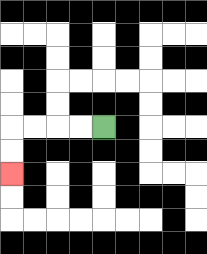{'start': '[4, 5]', 'end': '[0, 7]', 'path_directions': 'L,L,L,L,D,D', 'path_coordinates': '[[4, 5], [3, 5], [2, 5], [1, 5], [0, 5], [0, 6], [0, 7]]'}